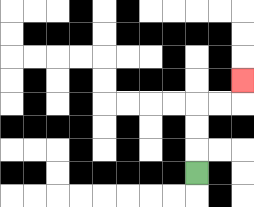{'start': '[8, 7]', 'end': '[10, 3]', 'path_directions': 'U,U,U,R,R,U', 'path_coordinates': '[[8, 7], [8, 6], [8, 5], [8, 4], [9, 4], [10, 4], [10, 3]]'}